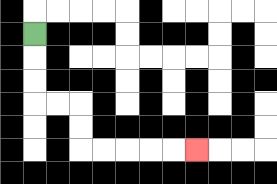{'start': '[1, 1]', 'end': '[8, 6]', 'path_directions': 'D,D,D,R,R,D,D,R,R,R,R,R', 'path_coordinates': '[[1, 1], [1, 2], [1, 3], [1, 4], [2, 4], [3, 4], [3, 5], [3, 6], [4, 6], [5, 6], [6, 6], [7, 6], [8, 6]]'}